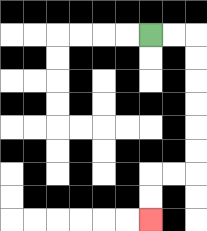{'start': '[6, 1]', 'end': '[6, 9]', 'path_directions': 'R,R,D,D,D,D,D,D,L,L,D,D', 'path_coordinates': '[[6, 1], [7, 1], [8, 1], [8, 2], [8, 3], [8, 4], [8, 5], [8, 6], [8, 7], [7, 7], [6, 7], [6, 8], [6, 9]]'}